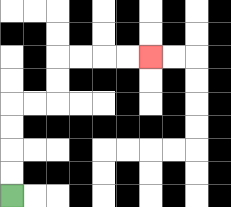{'start': '[0, 8]', 'end': '[6, 2]', 'path_directions': 'U,U,U,U,R,R,U,U,R,R,R,R', 'path_coordinates': '[[0, 8], [0, 7], [0, 6], [0, 5], [0, 4], [1, 4], [2, 4], [2, 3], [2, 2], [3, 2], [4, 2], [5, 2], [6, 2]]'}